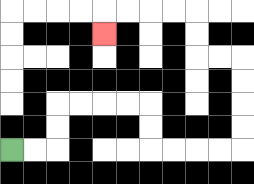{'start': '[0, 6]', 'end': '[4, 1]', 'path_directions': 'R,R,U,U,R,R,R,R,D,D,R,R,R,R,U,U,U,U,L,L,U,U,L,L,L,L,D', 'path_coordinates': '[[0, 6], [1, 6], [2, 6], [2, 5], [2, 4], [3, 4], [4, 4], [5, 4], [6, 4], [6, 5], [6, 6], [7, 6], [8, 6], [9, 6], [10, 6], [10, 5], [10, 4], [10, 3], [10, 2], [9, 2], [8, 2], [8, 1], [8, 0], [7, 0], [6, 0], [5, 0], [4, 0], [4, 1]]'}